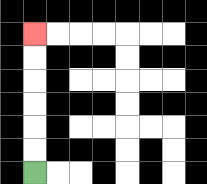{'start': '[1, 7]', 'end': '[1, 1]', 'path_directions': 'U,U,U,U,U,U', 'path_coordinates': '[[1, 7], [1, 6], [1, 5], [1, 4], [1, 3], [1, 2], [1, 1]]'}